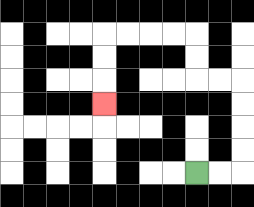{'start': '[8, 7]', 'end': '[4, 4]', 'path_directions': 'R,R,U,U,U,U,L,L,U,U,L,L,L,L,D,D,D', 'path_coordinates': '[[8, 7], [9, 7], [10, 7], [10, 6], [10, 5], [10, 4], [10, 3], [9, 3], [8, 3], [8, 2], [8, 1], [7, 1], [6, 1], [5, 1], [4, 1], [4, 2], [4, 3], [4, 4]]'}